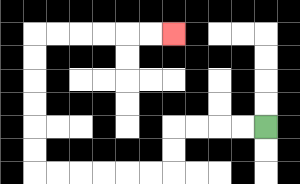{'start': '[11, 5]', 'end': '[7, 1]', 'path_directions': 'L,L,L,L,D,D,L,L,L,L,L,L,U,U,U,U,U,U,R,R,R,R,R,R', 'path_coordinates': '[[11, 5], [10, 5], [9, 5], [8, 5], [7, 5], [7, 6], [7, 7], [6, 7], [5, 7], [4, 7], [3, 7], [2, 7], [1, 7], [1, 6], [1, 5], [1, 4], [1, 3], [1, 2], [1, 1], [2, 1], [3, 1], [4, 1], [5, 1], [6, 1], [7, 1]]'}